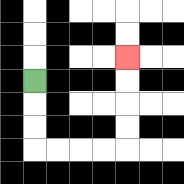{'start': '[1, 3]', 'end': '[5, 2]', 'path_directions': 'D,D,D,R,R,R,R,U,U,U,U', 'path_coordinates': '[[1, 3], [1, 4], [1, 5], [1, 6], [2, 6], [3, 6], [4, 6], [5, 6], [5, 5], [5, 4], [5, 3], [5, 2]]'}